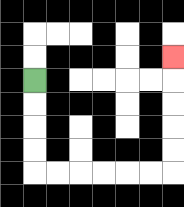{'start': '[1, 3]', 'end': '[7, 2]', 'path_directions': 'D,D,D,D,R,R,R,R,R,R,U,U,U,U,U', 'path_coordinates': '[[1, 3], [1, 4], [1, 5], [1, 6], [1, 7], [2, 7], [3, 7], [4, 7], [5, 7], [6, 7], [7, 7], [7, 6], [7, 5], [7, 4], [7, 3], [7, 2]]'}